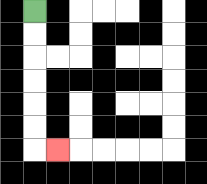{'start': '[1, 0]', 'end': '[2, 6]', 'path_directions': 'D,D,D,D,D,D,R', 'path_coordinates': '[[1, 0], [1, 1], [1, 2], [1, 3], [1, 4], [1, 5], [1, 6], [2, 6]]'}